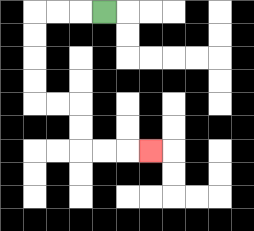{'start': '[4, 0]', 'end': '[6, 6]', 'path_directions': 'L,L,L,D,D,D,D,R,R,D,D,R,R,R', 'path_coordinates': '[[4, 0], [3, 0], [2, 0], [1, 0], [1, 1], [1, 2], [1, 3], [1, 4], [2, 4], [3, 4], [3, 5], [3, 6], [4, 6], [5, 6], [6, 6]]'}